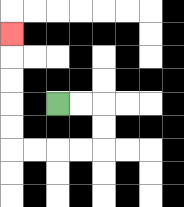{'start': '[2, 4]', 'end': '[0, 1]', 'path_directions': 'R,R,D,D,L,L,L,L,U,U,U,U,U', 'path_coordinates': '[[2, 4], [3, 4], [4, 4], [4, 5], [4, 6], [3, 6], [2, 6], [1, 6], [0, 6], [0, 5], [0, 4], [0, 3], [0, 2], [0, 1]]'}